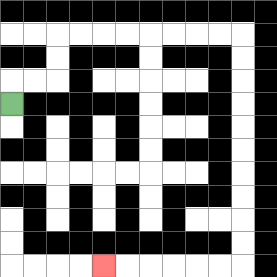{'start': '[0, 4]', 'end': '[4, 11]', 'path_directions': 'U,R,R,U,U,R,R,R,R,R,R,R,R,D,D,D,D,D,D,D,D,D,D,L,L,L,L,L,L', 'path_coordinates': '[[0, 4], [0, 3], [1, 3], [2, 3], [2, 2], [2, 1], [3, 1], [4, 1], [5, 1], [6, 1], [7, 1], [8, 1], [9, 1], [10, 1], [10, 2], [10, 3], [10, 4], [10, 5], [10, 6], [10, 7], [10, 8], [10, 9], [10, 10], [10, 11], [9, 11], [8, 11], [7, 11], [6, 11], [5, 11], [4, 11]]'}